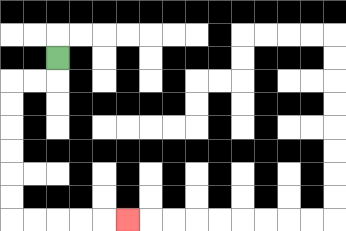{'start': '[2, 2]', 'end': '[5, 9]', 'path_directions': 'D,L,L,D,D,D,D,D,D,R,R,R,R,R', 'path_coordinates': '[[2, 2], [2, 3], [1, 3], [0, 3], [0, 4], [0, 5], [0, 6], [0, 7], [0, 8], [0, 9], [1, 9], [2, 9], [3, 9], [4, 9], [5, 9]]'}